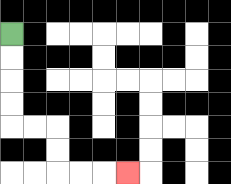{'start': '[0, 1]', 'end': '[5, 7]', 'path_directions': 'D,D,D,D,R,R,D,D,R,R,R', 'path_coordinates': '[[0, 1], [0, 2], [0, 3], [0, 4], [0, 5], [1, 5], [2, 5], [2, 6], [2, 7], [3, 7], [4, 7], [5, 7]]'}